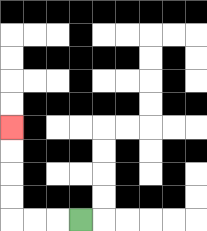{'start': '[3, 9]', 'end': '[0, 5]', 'path_directions': 'L,L,L,U,U,U,U', 'path_coordinates': '[[3, 9], [2, 9], [1, 9], [0, 9], [0, 8], [0, 7], [0, 6], [0, 5]]'}